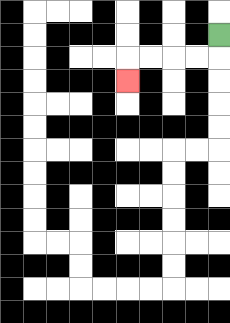{'start': '[9, 1]', 'end': '[5, 3]', 'path_directions': 'D,L,L,L,L,D', 'path_coordinates': '[[9, 1], [9, 2], [8, 2], [7, 2], [6, 2], [5, 2], [5, 3]]'}